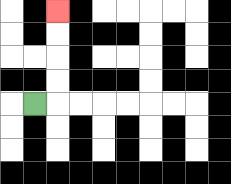{'start': '[1, 4]', 'end': '[2, 0]', 'path_directions': 'R,U,U,U,U', 'path_coordinates': '[[1, 4], [2, 4], [2, 3], [2, 2], [2, 1], [2, 0]]'}